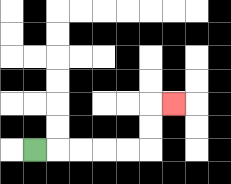{'start': '[1, 6]', 'end': '[7, 4]', 'path_directions': 'R,R,R,R,R,U,U,R', 'path_coordinates': '[[1, 6], [2, 6], [3, 6], [4, 6], [5, 6], [6, 6], [6, 5], [6, 4], [7, 4]]'}